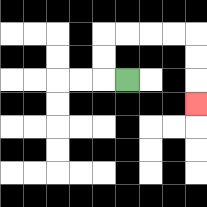{'start': '[5, 3]', 'end': '[8, 4]', 'path_directions': 'L,U,U,R,R,R,R,D,D,D', 'path_coordinates': '[[5, 3], [4, 3], [4, 2], [4, 1], [5, 1], [6, 1], [7, 1], [8, 1], [8, 2], [8, 3], [8, 4]]'}